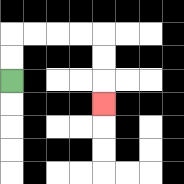{'start': '[0, 3]', 'end': '[4, 4]', 'path_directions': 'U,U,R,R,R,R,D,D,D', 'path_coordinates': '[[0, 3], [0, 2], [0, 1], [1, 1], [2, 1], [3, 1], [4, 1], [4, 2], [4, 3], [4, 4]]'}